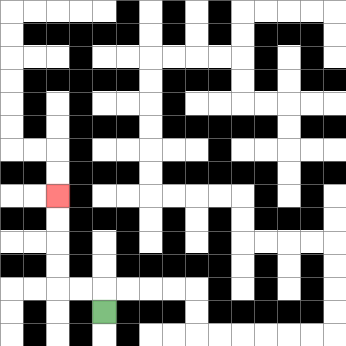{'start': '[4, 13]', 'end': '[2, 8]', 'path_directions': 'U,L,L,U,U,U,U', 'path_coordinates': '[[4, 13], [4, 12], [3, 12], [2, 12], [2, 11], [2, 10], [2, 9], [2, 8]]'}